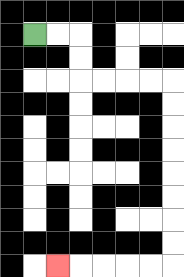{'start': '[1, 1]', 'end': '[2, 11]', 'path_directions': 'R,R,D,D,R,R,R,R,D,D,D,D,D,D,D,D,L,L,L,L,L', 'path_coordinates': '[[1, 1], [2, 1], [3, 1], [3, 2], [3, 3], [4, 3], [5, 3], [6, 3], [7, 3], [7, 4], [7, 5], [7, 6], [7, 7], [7, 8], [7, 9], [7, 10], [7, 11], [6, 11], [5, 11], [4, 11], [3, 11], [2, 11]]'}